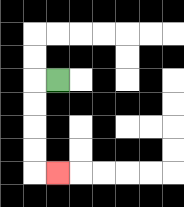{'start': '[2, 3]', 'end': '[2, 7]', 'path_directions': 'L,D,D,D,D,R', 'path_coordinates': '[[2, 3], [1, 3], [1, 4], [1, 5], [1, 6], [1, 7], [2, 7]]'}